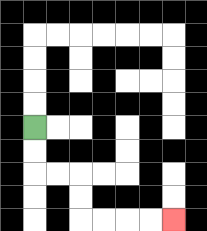{'start': '[1, 5]', 'end': '[7, 9]', 'path_directions': 'D,D,R,R,D,D,R,R,R,R', 'path_coordinates': '[[1, 5], [1, 6], [1, 7], [2, 7], [3, 7], [3, 8], [3, 9], [4, 9], [5, 9], [6, 9], [7, 9]]'}